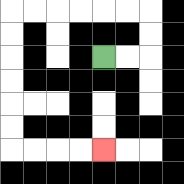{'start': '[4, 2]', 'end': '[4, 6]', 'path_directions': 'R,R,U,U,L,L,L,L,L,L,D,D,D,D,D,D,R,R,R,R', 'path_coordinates': '[[4, 2], [5, 2], [6, 2], [6, 1], [6, 0], [5, 0], [4, 0], [3, 0], [2, 0], [1, 0], [0, 0], [0, 1], [0, 2], [0, 3], [0, 4], [0, 5], [0, 6], [1, 6], [2, 6], [3, 6], [4, 6]]'}